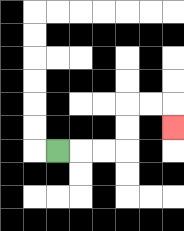{'start': '[2, 6]', 'end': '[7, 5]', 'path_directions': 'R,R,R,U,U,R,R,D', 'path_coordinates': '[[2, 6], [3, 6], [4, 6], [5, 6], [5, 5], [5, 4], [6, 4], [7, 4], [7, 5]]'}